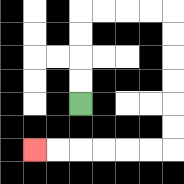{'start': '[3, 4]', 'end': '[1, 6]', 'path_directions': 'U,U,U,U,R,R,R,R,D,D,D,D,D,D,L,L,L,L,L,L', 'path_coordinates': '[[3, 4], [3, 3], [3, 2], [3, 1], [3, 0], [4, 0], [5, 0], [6, 0], [7, 0], [7, 1], [7, 2], [7, 3], [7, 4], [7, 5], [7, 6], [6, 6], [5, 6], [4, 6], [3, 6], [2, 6], [1, 6]]'}